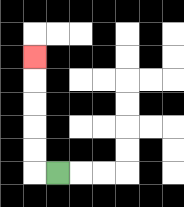{'start': '[2, 7]', 'end': '[1, 2]', 'path_directions': 'L,U,U,U,U,U', 'path_coordinates': '[[2, 7], [1, 7], [1, 6], [1, 5], [1, 4], [1, 3], [1, 2]]'}